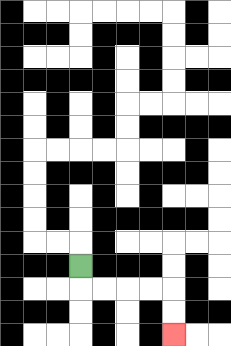{'start': '[3, 11]', 'end': '[7, 14]', 'path_directions': 'D,R,R,R,R,D,D', 'path_coordinates': '[[3, 11], [3, 12], [4, 12], [5, 12], [6, 12], [7, 12], [7, 13], [7, 14]]'}